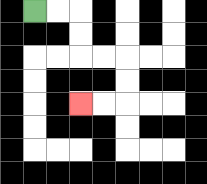{'start': '[1, 0]', 'end': '[3, 4]', 'path_directions': 'R,R,D,D,R,R,D,D,L,L', 'path_coordinates': '[[1, 0], [2, 0], [3, 0], [3, 1], [3, 2], [4, 2], [5, 2], [5, 3], [5, 4], [4, 4], [3, 4]]'}